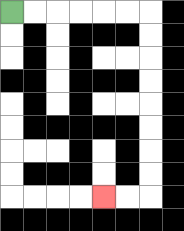{'start': '[0, 0]', 'end': '[4, 8]', 'path_directions': 'R,R,R,R,R,R,D,D,D,D,D,D,D,D,L,L', 'path_coordinates': '[[0, 0], [1, 0], [2, 0], [3, 0], [4, 0], [5, 0], [6, 0], [6, 1], [6, 2], [6, 3], [6, 4], [6, 5], [6, 6], [6, 7], [6, 8], [5, 8], [4, 8]]'}